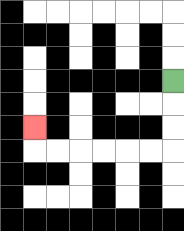{'start': '[7, 3]', 'end': '[1, 5]', 'path_directions': 'D,D,D,L,L,L,L,L,L,U', 'path_coordinates': '[[7, 3], [7, 4], [7, 5], [7, 6], [6, 6], [5, 6], [4, 6], [3, 6], [2, 6], [1, 6], [1, 5]]'}